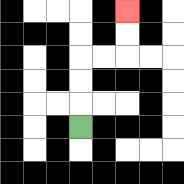{'start': '[3, 5]', 'end': '[5, 0]', 'path_directions': 'U,U,U,R,R,U,U', 'path_coordinates': '[[3, 5], [3, 4], [3, 3], [3, 2], [4, 2], [5, 2], [5, 1], [5, 0]]'}